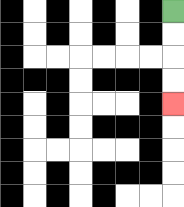{'start': '[7, 0]', 'end': '[7, 4]', 'path_directions': 'D,D,D,D', 'path_coordinates': '[[7, 0], [7, 1], [7, 2], [7, 3], [7, 4]]'}